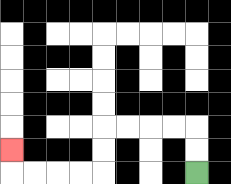{'start': '[8, 7]', 'end': '[0, 6]', 'path_directions': 'U,U,L,L,L,L,D,D,L,L,L,L,U', 'path_coordinates': '[[8, 7], [8, 6], [8, 5], [7, 5], [6, 5], [5, 5], [4, 5], [4, 6], [4, 7], [3, 7], [2, 7], [1, 7], [0, 7], [0, 6]]'}